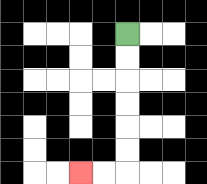{'start': '[5, 1]', 'end': '[3, 7]', 'path_directions': 'D,D,D,D,D,D,L,L', 'path_coordinates': '[[5, 1], [5, 2], [5, 3], [5, 4], [5, 5], [5, 6], [5, 7], [4, 7], [3, 7]]'}